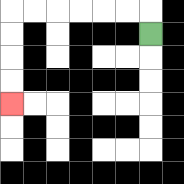{'start': '[6, 1]', 'end': '[0, 4]', 'path_directions': 'U,L,L,L,L,L,L,D,D,D,D', 'path_coordinates': '[[6, 1], [6, 0], [5, 0], [4, 0], [3, 0], [2, 0], [1, 0], [0, 0], [0, 1], [0, 2], [0, 3], [0, 4]]'}